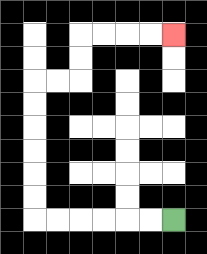{'start': '[7, 9]', 'end': '[7, 1]', 'path_directions': 'L,L,L,L,L,L,U,U,U,U,U,U,R,R,U,U,R,R,R,R', 'path_coordinates': '[[7, 9], [6, 9], [5, 9], [4, 9], [3, 9], [2, 9], [1, 9], [1, 8], [1, 7], [1, 6], [1, 5], [1, 4], [1, 3], [2, 3], [3, 3], [3, 2], [3, 1], [4, 1], [5, 1], [6, 1], [7, 1]]'}